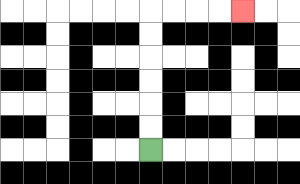{'start': '[6, 6]', 'end': '[10, 0]', 'path_directions': 'U,U,U,U,U,U,R,R,R,R', 'path_coordinates': '[[6, 6], [6, 5], [6, 4], [6, 3], [6, 2], [6, 1], [6, 0], [7, 0], [8, 0], [9, 0], [10, 0]]'}